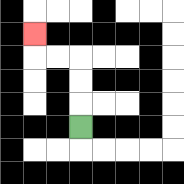{'start': '[3, 5]', 'end': '[1, 1]', 'path_directions': 'U,U,U,L,L,U', 'path_coordinates': '[[3, 5], [3, 4], [3, 3], [3, 2], [2, 2], [1, 2], [1, 1]]'}